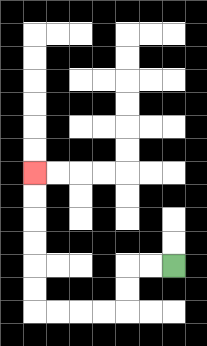{'start': '[7, 11]', 'end': '[1, 7]', 'path_directions': 'L,L,D,D,L,L,L,L,U,U,U,U,U,U', 'path_coordinates': '[[7, 11], [6, 11], [5, 11], [5, 12], [5, 13], [4, 13], [3, 13], [2, 13], [1, 13], [1, 12], [1, 11], [1, 10], [1, 9], [1, 8], [1, 7]]'}